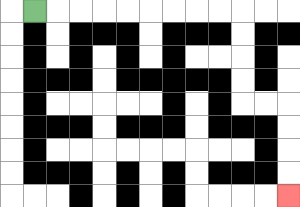{'start': '[1, 0]', 'end': '[12, 8]', 'path_directions': 'R,R,R,R,R,R,R,R,R,D,D,D,D,R,R,D,D,D,D', 'path_coordinates': '[[1, 0], [2, 0], [3, 0], [4, 0], [5, 0], [6, 0], [7, 0], [8, 0], [9, 0], [10, 0], [10, 1], [10, 2], [10, 3], [10, 4], [11, 4], [12, 4], [12, 5], [12, 6], [12, 7], [12, 8]]'}